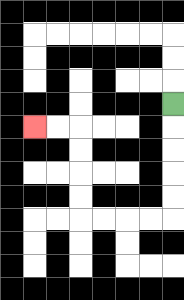{'start': '[7, 4]', 'end': '[1, 5]', 'path_directions': 'D,D,D,D,D,L,L,L,L,U,U,U,U,L,L', 'path_coordinates': '[[7, 4], [7, 5], [7, 6], [7, 7], [7, 8], [7, 9], [6, 9], [5, 9], [4, 9], [3, 9], [3, 8], [3, 7], [3, 6], [3, 5], [2, 5], [1, 5]]'}